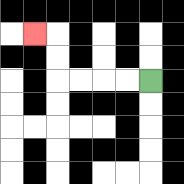{'start': '[6, 3]', 'end': '[1, 1]', 'path_directions': 'L,L,L,L,U,U,L', 'path_coordinates': '[[6, 3], [5, 3], [4, 3], [3, 3], [2, 3], [2, 2], [2, 1], [1, 1]]'}